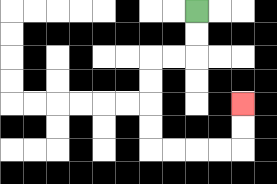{'start': '[8, 0]', 'end': '[10, 4]', 'path_directions': 'D,D,L,L,D,D,D,D,R,R,R,R,U,U', 'path_coordinates': '[[8, 0], [8, 1], [8, 2], [7, 2], [6, 2], [6, 3], [6, 4], [6, 5], [6, 6], [7, 6], [8, 6], [9, 6], [10, 6], [10, 5], [10, 4]]'}